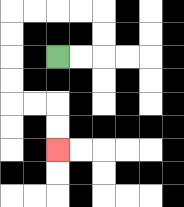{'start': '[2, 2]', 'end': '[2, 6]', 'path_directions': 'R,R,U,U,L,L,L,L,D,D,D,D,R,R,D,D', 'path_coordinates': '[[2, 2], [3, 2], [4, 2], [4, 1], [4, 0], [3, 0], [2, 0], [1, 0], [0, 0], [0, 1], [0, 2], [0, 3], [0, 4], [1, 4], [2, 4], [2, 5], [2, 6]]'}